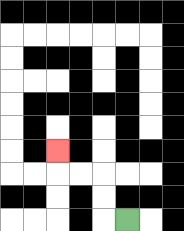{'start': '[5, 9]', 'end': '[2, 6]', 'path_directions': 'L,U,U,L,L,U', 'path_coordinates': '[[5, 9], [4, 9], [4, 8], [4, 7], [3, 7], [2, 7], [2, 6]]'}